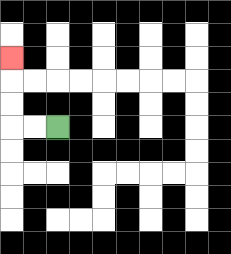{'start': '[2, 5]', 'end': '[0, 2]', 'path_directions': 'L,L,U,U,U', 'path_coordinates': '[[2, 5], [1, 5], [0, 5], [0, 4], [0, 3], [0, 2]]'}